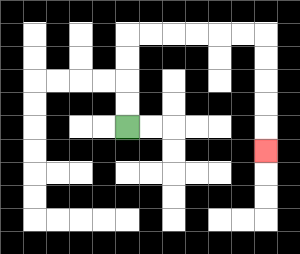{'start': '[5, 5]', 'end': '[11, 6]', 'path_directions': 'U,U,U,U,R,R,R,R,R,R,D,D,D,D,D', 'path_coordinates': '[[5, 5], [5, 4], [5, 3], [5, 2], [5, 1], [6, 1], [7, 1], [8, 1], [9, 1], [10, 1], [11, 1], [11, 2], [11, 3], [11, 4], [11, 5], [11, 6]]'}